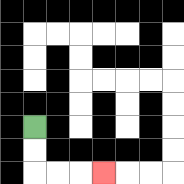{'start': '[1, 5]', 'end': '[4, 7]', 'path_directions': 'D,D,R,R,R', 'path_coordinates': '[[1, 5], [1, 6], [1, 7], [2, 7], [3, 7], [4, 7]]'}